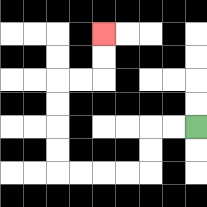{'start': '[8, 5]', 'end': '[4, 1]', 'path_directions': 'L,L,D,D,L,L,L,L,U,U,U,U,R,R,U,U', 'path_coordinates': '[[8, 5], [7, 5], [6, 5], [6, 6], [6, 7], [5, 7], [4, 7], [3, 7], [2, 7], [2, 6], [2, 5], [2, 4], [2, 3], [3, 3], [4, 3], [4, 2], [4, 1]]'}